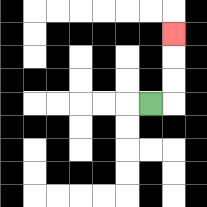{'start': '[6, 4]', 'end': '[7, 1]', 'path_directions': 'R,U,U,U', 'path_coordinates': '[[6, 4], [7, 4], [7, 3], [7, 2], [7, 1]]'}